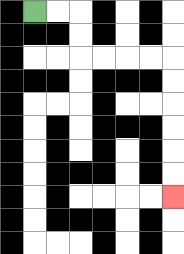{'start': '[1, 0]', 'end': '[7, 8]', 'path_directions': 'R,R,D,D,R,R,R,R,D,D,D,D,D,D', 'path_coordinates': '[[1, 0], [2, 0], [3, 0], [3, 1], [3, 2], [4, 2], [5, 2], [6, 2], [7, 2], [7, 3], [7, 4], [7, 5], [7, 6], [7, 7], [7, 8]]'}